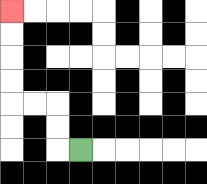{'start': '[3, 6]', 'end': '[0, 0]', 'path_directions': 'L,U,U,L,L,U,U,U,U', 'path_coordinates': '[[3, 6], [2, 6], [2, 5], [2, 4], [1, 4], [0, 4], [0, 3], [0, 2], [0, 1], [0, 0]]'}